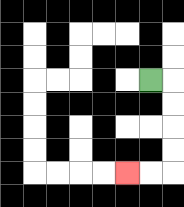{'start': '[6, 3]', 'end': '[5, 7]', 'path_directions': 'R,D,D,D,D,L,L', 'path_coordinates': '[[6, 3], [7, 3], [7, 4], [7, 5], [7, 6], [7, 7], [6, 7], [5, 7]]'}